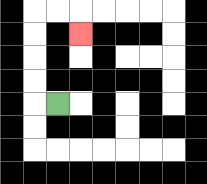{'start': '[2, 4]', 'end': '[3, 1]', 'path_directions': 'L,U,U,U,U,R,R,D', 'path_coordinates': '[[2, 4], [1, 4], [1, 3], [1, 2], [1, 1], [1, 0], [2, 0], [3, 0], [3, 1]]'}